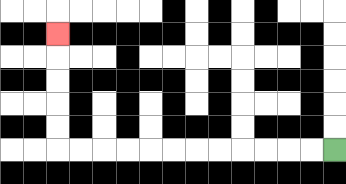{'start': '[14, 6]', 'end': '[2, 1]', 'path_directions': 'L,L,L,L,L,L,L,L,L,L,L,L,U,U,U,U,U', 'path_coordinates': '[[14, 6], [13, 6], [12, 6], [11, 6], [10, 6], [9, 6], [8, 6], [7, 6], [6, 6], [5, 6], [4, 6], [3, 6], [2, 6], [2, 5], [2, 4], [2, 3], [2, 2], [2, 1]]'}